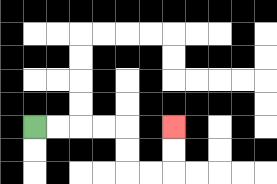{'start': '[1, 5]', 'end': '[7, 5]', 'path_directions': 'R,R,R,R,D,D,R,R,U,U', 'path_coordinates': '[[1, 5], [2, 5], [3, 5], [4, 5], [5, 5], [5, 6], [5, 7], [6, 7], [7, 7], [7, 6], [7, 5]]'}